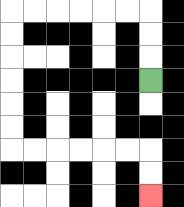{'start': '[6, 3]', 'end': '[6, 8]', 'path_directions': 'U,U,U,L,L,L,L,L,L,D,D,D,D,D,D,R,R,R,R,R,R,D,D', 'path_coordinates': '[[6, 3], [6, 2], [6, 1], [6, 0], [5, 0], [4, 0], [3, 0], [2, 0], [1, 0], [0, 0], [0, 1], [0, 2], [0, 3], [0, 4], [0, 5], [0, 6], [1, 6], [2, 6], [3, 6], [4, 6], [5, 6], [6, 6], [6, 7], [6, 8]]'}